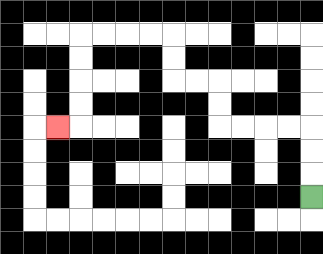{'start': '[13, 8]', 'end': '[2, 5]', 'path_directions': 'U,U,U,L,L,L,L,U,U,L,L,U,U,L,L,L,L,D,D,D,D,L', 'path_coordinates': '[[13, 8], [13, 7], [13, 6], [13, 5], [12, 5], [11, 5], [10, 5], [9, 5], [9, 4], [9, 3], [8, 3], [7, 3], [7, 2], [7, 1], [6, 1], [5, 1], [4, 1], [3, 1], [3, 2], [3, 3], [3, 4], [3, 5], [2, 5]]'}